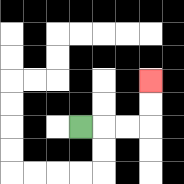{'start': '[3, 5]', 'end': '[6, 3]', 'path_directions': 'R,R,R,U,U', 'path_coordinates': '[[3, 5], [4, 5], [5, 5], [6, 5], [6, 4], [6, 3]]'}